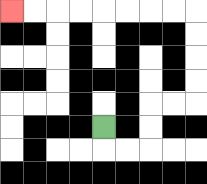{'start': '[4, 5]', 'end': '[0, 0]', 'path_directions': 'D,R,R,U,U,R,R,U,U,U,U,L,L,L,L,L,L,L,L', 'path_coordinates': '[[4, 5], [4, 6], [5, 6], [6, 6], [6, 5], [6, 4], [7, 4], [8, 4], [8, 3], [8, 2], [8, 1], [8, 0], [7, 0], [6, 0], [5, 0], [4, 0], [3, 0], [2, 0], [1, 0], [0, 0]]'}